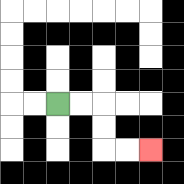{'start': '[2, 4]', 'end': '[6, 6]', 'path_directions': 'R,R,D,D,R,R', 'path_coordinates': '[[2, 4], [3, 4], [4, 4], [4, 5], [4, 6], [5, 6], [6, 6]]'}